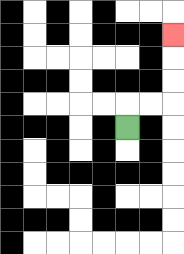{'start': '[5, 5]', 'end': '[7, 1]', 'path_directions': 'U,R,R,U,U,U', 'path_coordinates': '[[5, 5], [5, 4], [6, 4], [7, 4], [7, 3], [7, 2], [7, 1]]'}